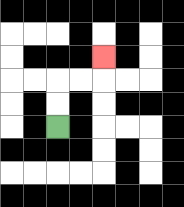{'start': '[2, 5]', 'end': '[4, 2]', 'path_directions': 'U,U,R,R,U', 'path_coordinates': '[[2, 5], [2, 4], [2, 3], [3, 3], [4, 3], [4, 2]]'}